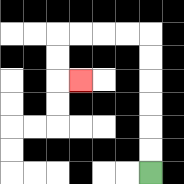{'start': '[6, 7]', 'end': '[3, 3]', 'path_directions': 'U,U,U,U,U,U,L,L,L,L,D,D,R', 'path_coordinates': '[[6, 7], [6, 6], [6, 5], [6, 4], [6, 3], [6, 2], [6, 1], [5, 1], [4, 1], [3, 1], [2, 1], [2, 2], [2, 3], [3, 3]]'}